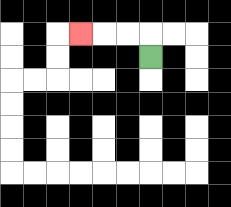{'start': '[6, 2]', 'end': '[3, 1]', 'path_directions': 'U,L,L,L', 'path_coordinates': '[[6, 2], [6, 1], [5, 1], [4, 1], [3, 1]]'}